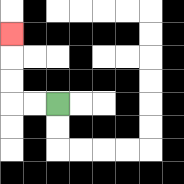{'start': '[2, 4]', 'end': '[0, 1]', 'path_directions': 'L,L,U,U,U', 'path_coordinates': '[[2, 4], [1, 4], [0, 4], [0, 3], [0, 2], [0, 1]]'}